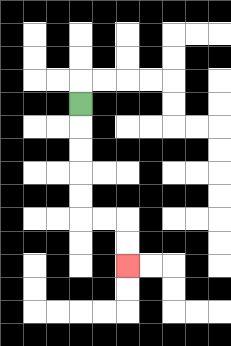{'start': '[3, 4]', 'end': '[5, 11]', 'path_directions': 'D,D,D,D,D,R,R,D,D', 'path_coordinates': '[[3, 4], [3, 5], [3, 6], [3, 7], [3, 8], [3, 9], [4, 9], [5, 9], [5, 10], [5, 11]]'}